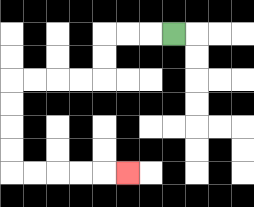{'start': '[7, 1]', 'end': '[5, 7]', 'path_directions': 'L,L,L,D,D,L,L,L,L,D,D,D,D,R,R,R,R,R', 'path_coordinates': '[[7, 1], [6, 1], [5, 1], [4, 1], [4, 2], [4, 3], [3, 3], [2, 3], [1, 3], [0, 3], [0, 4], [0, 5], [0, 6], [0, 7], [1, 7], [2, 7], [3, 7], [4, 7], [5, 7]]'}